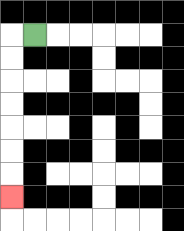{'start': '[1, 1]', 'end': '[0, 8]', 'path_directions': 'L,D,D,D,D,D,D,D', 'path_coordinates': '[[1, 1], [0, 1], [0, 2], [0, 3], [0, 4], [0, 5], [0, 6], [0, 7], [0, 8]]'}